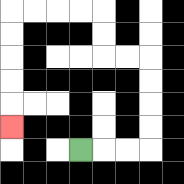{'start': '[3, 6]', 'end': '[0, 5]', 'path_directions': 'R,R,R,U,U,U,U,L,L,U,U,L,L,L,L,D,D,D,D,D', 'path_coordinates': '[[3, 6], [4, 6], [5, 6], [6, 6], [6, 5], [6, 4], [6, 3], [6, 2], [5, 2], [4, 2], [4, 1], [4, 0], [3, 0], [2, 0], [1, 0], [0, 0], [0, 1], [0, 2], [0, 3], [0, 4], [0, 5]]'}